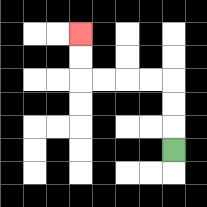{'start': '[7, 6]', 'end': '[3, 1]', 'path_directions': 'U,U,U,L,L,L,L,U,U', 'path_coordinates': '[[7, 6], [7, 5], [7, 4], [7, 3], [6, 3], [5, 3], [4, 3], [3, 3], [3, 2], [3, 1]]'}